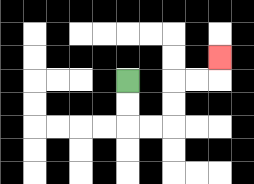{'start': '[5, 3]', 'end': '[9, 2]', 'path_directions': 'D,D,R,R,U,U,R,R,U', 'path_coordinates': '[[5, 3], [5, 4], [5, 5], [6, 5], [7, 5], [7, 4], [7, 3], [8, 3], [9, 3], [9, 2]]'}